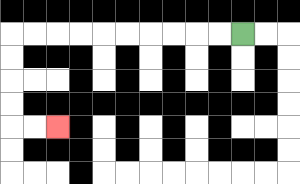{'start': '[10, 1]', 'end': '[2, 5]', 'path_directions': 'L,L,L,L,L,L,L,L,L,L,D,D,D,D,R,R', 'path_coordinates': '[[10, 1], [9, 1], [8, 1], [7, 1], [6, 1], [5, 1], [4, 1], [3, 1], [2, 1], [1, 1], [0, 1], [0, 2], [0, 3], [0, 4], [0, 5], [1, 5], [2, 5]]'}